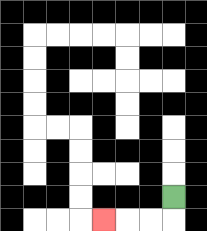{'start': '[7, 8]', 'end': '[4, 9]', 'path_directions': 'D,L,L,L', 'path_coordinates': '[[7, 8], [7, 9], [6, 9], [5, 9], [4, 9]]'}